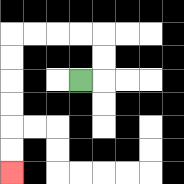{'start': '[3, 3]', 'end': '[0, 7]', 'path_directions': 'R,U,U,L,L,L,L,D,D,D,D,D,D', 'path_coordinates': '[[3, 3], [4, 3], [4, 2], [4, 1], [3, 1], [2, 1], [1, 1], [0, 1], [0, 2], [0, 3], [0, 4], [0, 5], [0, 6], [0, 7]]'}